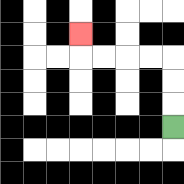{'start': '[7, 5]', 'end': '[3, 1]', 'path_directions': 'U,U,U,L,L,L,L,U', 'path_coordinates': '[[7, 5], [7, 4], [7, 3], [7, 2], [6, 2], [5, 2], [4, 2], [3, 2], [3, 1]]'}